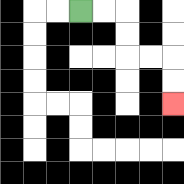{'start': '[3, 0]', 'end': '[7, 4]', 'path_directions': 'R,R,D,D,R,R,D,D', 'path_coordinates': '[[3, 0], [4, 0], [5, 0], [5, 1], [5, 2], [6, 2], [7, 2], [7, 3], [7, 4]]'}